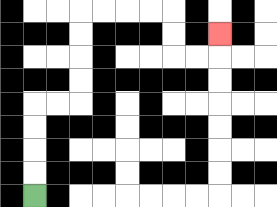{'start': '[1, 8]', 'end': '[9, 1]', 'path_directions': 'U,U,U,U,R,R,U,U,U,U,R,R,R,R,D,D,R,R,U', 'path_coordinates': '[[1, 8], [1, 7], [1, 6], [1, 5], [1, 4], [2, 4], [3, 4], [3, 3], [3, 2], [3, 1], [3, 0], [4, 0], [5, 0], [6, 0], [7, 0], [7, 1], [7, 2], [8, 2], [9, 2], [9, 1]]'}